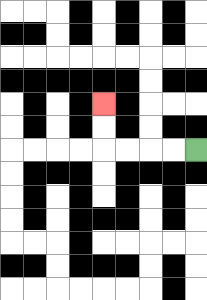{'start': '[8, 6]', 'end': '[4, 4]', 'path_directions': 'L,L,L,L,U,U', 'path_coordinates': '[[8, 6], [7, 6], [6, 6], [5, 6], [4, 6], [4, 5], [4, 4]]'}